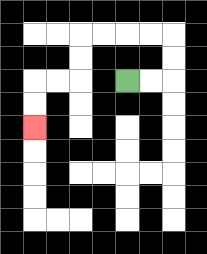{'start': '[5, 3]', 'end': '[1, 5]', 'path_directions': 'R,R,U,U,L,L,L,L,D,D,L,L,D,D', 'path_coordinates': '[[5, 3], [6, 3], [7, 3], [7, 2], [7, 1], [6, 1], [5, 1], [4, 1], [3, 1], [3, 2], [3, 3], [2, 3], [1, 3], [1, 4], [1, 5]]'}